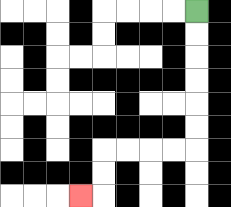{'start': '[8, 0]', 'end': '[3, 8]', 'path_directions': 'D,D,D,D,D,D,L,L,L,L,D,D,L', 'path_coordinates': '[[8, 0], [8, 1], [8, 2], [8, 3], [8, 4], [8, 5], [8, 6], [7, 6], [6, 6], [5, 6], [4, 6], [4, 7], [4, 8], [3, 8]]'}